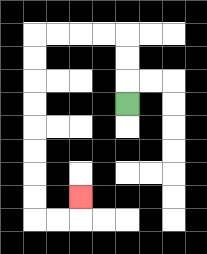{'start': '[5, 4]', 'end': '[3, 8]', 'path_directions': 'U,U,U,L,L,L,L,D,D,D,D,D,D,D,D,R,R,U', 'path_coordinates': '[[5, 4], [5, 3], [5, 2], [5, 1], [4, 1], [3, 1], [2, 1], [1, 1], [1, 2], [1, 3], [1, 4], [1, 5], [1, 6], [1, 7], [1, 8], [1, 9], [2, 9], [3, 9], [3, 8]]'}